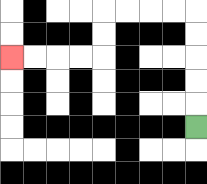{'start': '[8, 5]', 'end': '[0, 2]', 'path_directions': 'U,U,U,U,U,L,L,L,L,D,D,L,L,L,L', 'path_coordinates': '[[8, 5], [8, 4], [8, 3], [8, 2], [8, 1], [8, 0], [7, 0], [6, 0], [5, 0], [4, 0], [4, 1], [4, 2], [3, 2], [2, 2], [1, 2], [0, 2]]'}